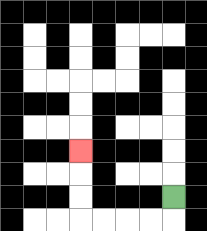{'start': '[7, 8]', 'end': '[3, 6]', 'path_directions': 'D,L,L,L,L,U,U,U', 'path_coordinates': '[[7, 8], [7, 9], [6, 9], [5, 9], [4, 9], [3, 9], [3, 8], [3, 7], [3, 6]]'}